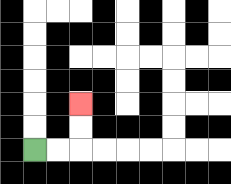{'start': '[1, 6]', 'end': '[3, 4]', 'path_directions': 'R,R,U,U', 'path_coordinates': '[[1, 6], [2, 6], [3, 6], [3, 5], [3, 4]]'}